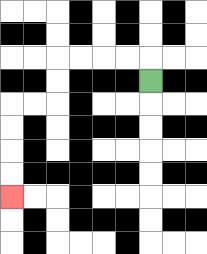{'start': '[6, 3]', 'end': '[0, 8]', 'path_directions': 'U,L,L,L,L,D,D,L,L,D,D,D,D', 'path_coordinates': '[[6, 3], [6, 2], [5, 2], [4, 2], [3, 2], [2, 2], [2, 3], [2, 4], [1, 4], [0, 4], [0, 5], [0, 6], [0, 7], [0, 8]]'}